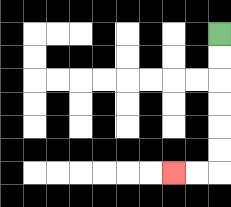{'start': '[9, 1]', 'end': '[7, 7]', 'path_directions': 'D,D,D,D,D,D,L,L', 'path_coordinates': '[[9, 1], [9, 2], [9, 3], [9, 4], [9, 5], [9, 6], [9, 7], [8, 7], [7, 7]]'}